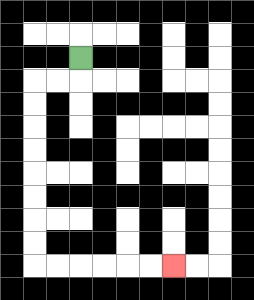{'start': '[3, 2]', 'end': '[7, 11]', 'path_directions': 'D,L,L,D,D,D,D,D,D,D,D,R,R,R,R,R,R', 'path_coordinates': '[[3, 2], [3, 3], [2, 3], [1, 3], [1, 4], [1, 5], [1, 6], [1, 7], [1, 8], [1, 9], [1, 10], [1, 11], [2, 11], [3, 11], [4, 11], [5, 11], [6, 11], [7, 11]]'}